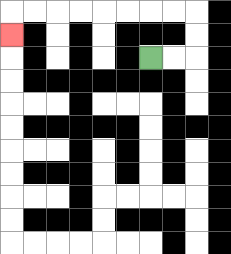{'start': '[6, 2]', 'end': '[0, 1]', 'path_directions': 'R,R,U,U,L,L,L,L,L,L,L,L,D', 'path_coordinates': '[[6, 2], [7, 2], [8, 2], [8, 1], [8, 0], [7, 0], [6, 0], [5, 0], [4, 0], [3, 0], [2, 0], [1, 0], [0, 0], [0, 1]]'}